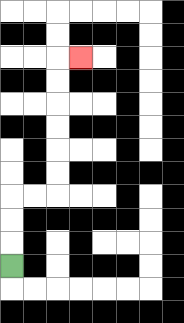{'start': '[0, 11]', 'end': '[3, 2]', 'path_directions': 'U,U,U,R,R,U,U,U,U,U,U,R', 'path_coordinates': '[[0, 11], [0, 10], [0, 9], [0, 8], [1, 8], [2, 8], [2, 7], [2, 6], [2, 5], [2, 4], [2, 3], [2, 2], [3, 2]]'}